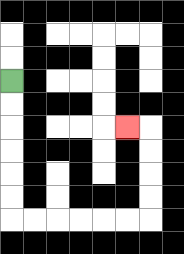{'start': '[0, 3]', 'end': '[5, 5]', 'path_directions': 'D,D,D,D,D,D,R,R,R,R,R,R,U,U,U,U,L', 'path_coordinates': '[[0, 3], [0, 4], [0, 5], [0, 6], [0, 7], [0, 8], [0, 9], [1, 9], [2, 9], [3, 9], [4, 9], [5, 9], [6, 9], [6, 8], [6, 7], [6, 6], [6, 5], [5, 5]]'}